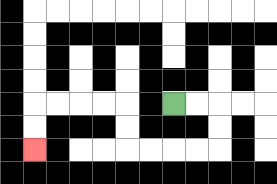{'start': '[7, 4]', 'end': '[1, 6]', 'path_directions': 'R,R,D,D,L,L,L,L,U,U,L,L,L,L,D,D', 'path_coordinates': '[[7, 4], [8, 4], [9, 4], [9, 5], [9, 6], [8, 6], [7, 6], [6, 6], [5, 6], [5, 5], [5, 4], [4, 4], [3, 4], [2, 4], [1, 4], [1, 5], [1, 6]]'}